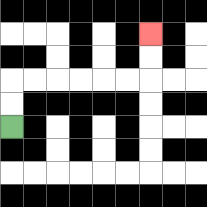{'start': '[0, 5]', 'end': '[6, 1]', 'path_directions': 'U,U,R,R,R,R,R,R,U,U', 'path_coordinates': '[[0, 5], [0, 4], [0, 3], [1, 3], [2, 3], [3, 3], [4, 3], [5, 3], [6, 3], [6, 2], [6, 1]]'}